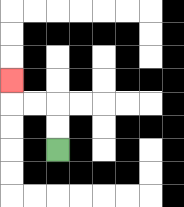{'start': '[2, 6]', 'end': '[0, 3]', 'path_directions': 'U,U,L,L,U', 'path_coordinates': '[[2, 6], [2, 5], [2, 4], [1, 4], [0, 4], [0, 3]]'}